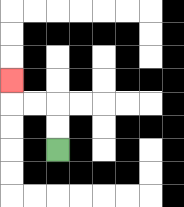{'start': '[2, 6]', 'end': '[0, 3]', 'path_directions': 'U,U,L,L,U', 'path_coordinates': '[[2, 6], [2, 5], [2, 4], [1, 4], [0, 4], [0, 3]]'}